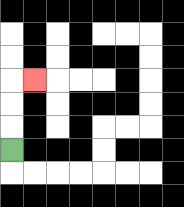{'start': '[0, 6]', 'end': '[1, 3]', 'path_directions': 'U,U,U,R', 'path_coordinates': '[[0, 6], [0, 5], [0, 4], [0, 3], [1, 3]]'}